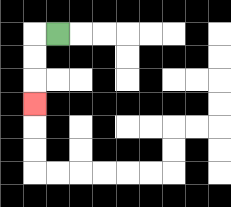{'start': '[2, 1]', 'end': '[1, 4]', 'path_directions': 'L,D,D,D', 'path_coordinates': '[[2, 1], [1, 1], [1, 2], [1, 3], [1, 4]]'}